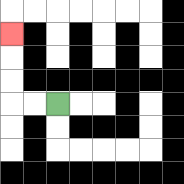{'start': '[2, 4]', 'end': '[0, 1]', 'path_directions': 'L,L,U,U,U', 'path_coordinates': '[[2, 4], [1, 4], [0, 4], [0, 3], [0, 2], [0, 1]]'}